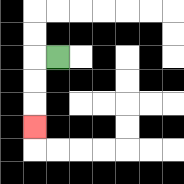{'start': '[2, 2]', 'end': '[1, 5]', 'path_directions': 'L,D,D,D', 'path_coordinates': '[[2, 2], [1, 2], [1, 3], [1, 4], [1, 5]]'}